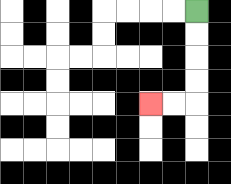{'start': '[8, 0]', 'end': '[6, 4]', 'path_directions': 'D,D,D,D,L,L', 'path_coordinates': '[[8, 0], [8, 1], [8, 2], [8, 3], [8, 4], [7, 4], [6, 4]]'}